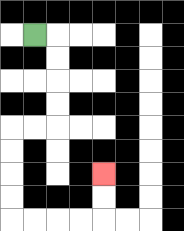{'start': '[1, 1]', 'end': '[4, 7]', 'path_directions': 'R,D,D,D,D,L,L,D,D,D,D,R,R,R,R,U,U', 'path_coordinates': '[[1, 1], [2, 1], [2, 2], [2, 3], [2, 4], [2, 5], [1, 5], [0, 5], [0, 6], [0, 7], [0, 8], [0, 9], [1, 9], [2, 9], [3, 9], [4, 9], [4, 8], [4, 7]]'}